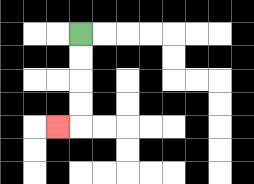{'start': '[3, 1]', 'end': '[2, 5]', 'path_directions': 'D,D,D,D,L', 'path_coordinates': '[[3, 1], [3, 2], [3, 3], [3, 4], [3, 5], [2, 5]]'}